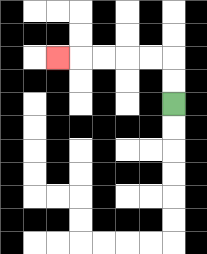{'start': '[7, 4]', 'end': '[2, 2]', 'path_directions': 'U,U,L,L,L,L,L', 'path_coordinates': '[[7, 4], [7, 3], [7, 2], [6, 2], [5, 2], [4, 2], [3, 2], [2, 2]]'}